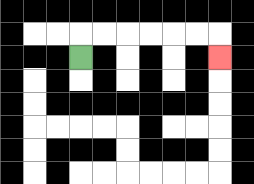{'start': '[3, 2]', 'end': '[9, 2]', 'path_directions': 'U,R,R,R,R,R,R,D', 'path_coordinates': '[[3, 2], [3, 1], [4, 1], [5, 1], [6, 1], [7, 1], [8, 1], [9, 1], [9, 2]]'}